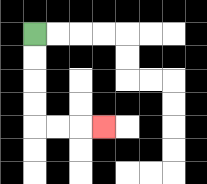{'start': '[1, 1]', 'end': '[4, 5]', 'path_directions': 'D,D,D,D,R,R,R', 'path_coordinates': '[[1, 1], [1, 2], [1, 3], [1, 4], [1, 5], [2, 5], [3, 5], [4, 5]]'}